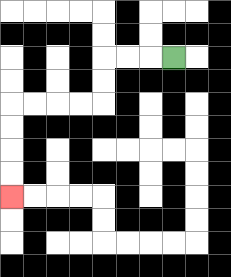{'start': '[7, 2]', 'end': '[0, 8]', 'path_directions': 'L,L,L,D,D,L,L,L,L,D,D,D,D', 'path_coordinates': '[[7, 2], [6, 2], [5, 2], [4, 2], [4, 3], [4, 4], [3, 4], [2, 4], [1, 4], [0, 4], [0, 5], [0, 6], [0, 7], [0, 8]]'}